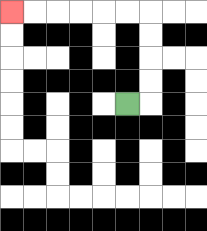{'start': '[5, 4]', 'end': '[0, 0]', 'path_directions': 'R,U,U,U,U,L,L,L,L,L,L', 'path_coordinates': '[[5, 4], [6, 4], [6, 3], [6, 2], [6, 1], [6, 0], [5, 0], [4, 0], [3, 0], [2, 0], [1, 0], [0, 0]]'}